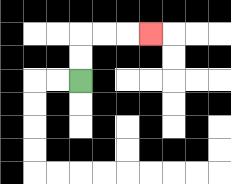{'start': '[3, 3]', 'end': '[6, 1]', 'path_directions': 'U,U,R,R,R', 'path_coordinates': '[[3, 3], [3, 2], [3, 1], [4, 1], [5, 1], [6, 1]]'}